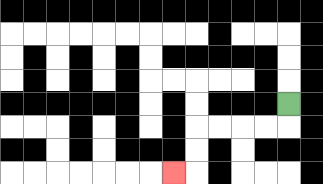{'start': '[12, 4]', 'end': '[7, 7]', 'path_directions': 'D,L,L,L,L,D,D,L', 'path_coordinates': '[[12, 4], [12, 5], [11, 5], [10, 5], [9, 5], [8, 5], [8, 6], [8, 7], [7, 7]]'}